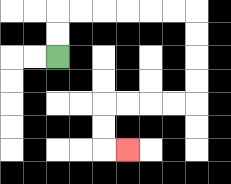{'start': '[2, 2]', 'end': '[5, 6]', 'path_directions': 'U,U,R,R,R,R,R,R,D,D,D,D,L,L,L,L,D,D,R', 'path_coordinates': '[[2, 2], [2, 1], [2, 0], [3, 0], [4, 0], [5, 0], [6, 0], [7, 0], [8, 0], [8, 1], [8, 2], [8, 3], [8, 4], [7, 4], [6, 4], [5, 4], [4, 4], [4, 5], [4, 6], [5, 6]]'}